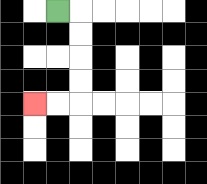{'start': '[2, 0]', 'end': '[1, 4]', 'path_directions': 'R,D,D,D,D,L,L', 'path_coordinates': '[[2, 0], [3, 0], [3, 1], [3, 2], [3, 3], [3, 4], [2, 4], [1, 4]]'}